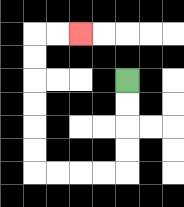{'start': '[5, 3]', 'end': '[3, 1]', 'path_directions': 'D,D,D,D,L,L,L,L,U,U,U,U,U,U,R,R', 'path_coordinates': '[[5, 3], [5, 4], [5, 5], [5, 6], [5, 7], [4, 7], [3, 7], [2, 7], [1, 7], [1, 6], [1, 5], [1, 4], [1, 3], [1, 2], [1, 1], [2, 1], [3, 1]]'}